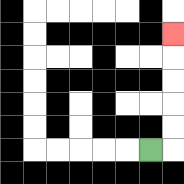{'start': '[6, 6]', 'end': '[7, 1]', 'path_directions': 'R,U,U,U,U,U', 'path_coordinates': '[[6, 6], [7, 6], [7, 5], [7, 4], [7, 3], [7, 2], [7, 1]]'}